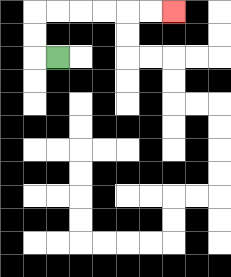{'start': '[2, 2]', 'end': '[7, 0]', 'path_directions': 'L,U,U,R,R,R,R,R,R', 'path_coordinates': '[[2, 2], [1, 2], [1, 1], [1, 0], [2, 0], [3, 0], [4, 0], [5, 0], [6, 0], [7, 0]]'}